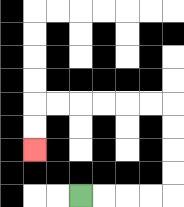{'start': '[3, 8]', 'end': '[1, 6]', 'path_directions': 'R,R,R,R,U,U,U,U,L,L,L,L,L,L,D,D', 'path_coordinates': '[[3, 8], [4, 8], [5, 8], [6, 8], [7, 8], [7, 7], [7, 6], [7, 5], [7, 4], [6, 4], [5, 4], [4, 4], [3, 4], [2, 4], [1, 4], [1, 5], [1, 6]]'}